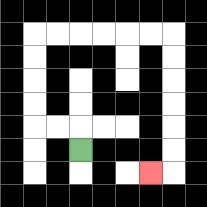{'start': '[3, 6]', 'end': '[6, 7]', 'path_directions': 'U,L,L,U,U,U,U,R,R,R,R,R,R,D,D,D,D,D,D,L', 'path_coordinates': '[[3, 6], [3, 5], [2, 5], [1, 5], [1, 4], [1, 3], [1, 2], [1, 1], [2, 1], [3, 1], [4, 1], [5, 1], [6, 1], [7, 1], [7, 2], [7, 3], [7, 4], [7, 5], [7, 6], [7, 7], [6, 7]]'}